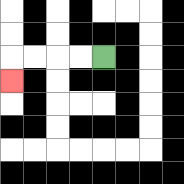{'start': '[4, 2]', 'end': '[0, 3]', 'path_directions': 'L,L,L,L,D', 'path_coordinates': '[[4, 2], [3, 2], [2, 2], [1, 2], [0, 2], [0, 3]]'}